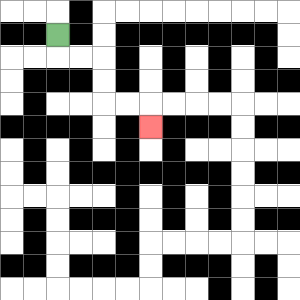{'start': '[2, 1]', 'end': '[6, 5]', 'path_directions': 'D,R,R,D,D,R,R,D', 'path_coordinates': '[[2, 1], [2, 2], [3, 2], [4, 2], [4, 3], [4, 4], [5, 4], [6, 4], [6, 5]]'}